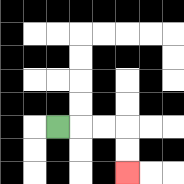{'start': '[2, 5]', 'end': '[5, 7]', 'path_directions': 'R,R,R,D,D', 'path_coordinates': '[[2, 5], [3, 5], [4, 5], [5, 5], [5, 6], [5, 7]]'}